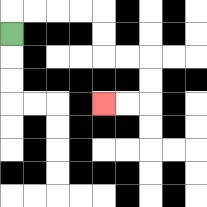{'start': '[0, 1]', 'end': '[4, 4]', 'path_directions': 'U,R,R,R,R,D,D,R,R,D,D,L,L', 'path_coordinates': '[[0, 1], [0, 0], [1, 0], [2, 0], [3, 0], [4, 0], [4, 1], [4, 2], [5, 2], [6, 2], [6, 3], [6, 4], [5, 4], [4, 4]]'}